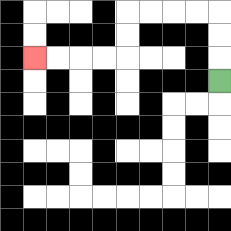{'start': '[9, 3]', 'end': '[1, 2]', 'path_directions': 'U,U,U,L,L,L,L,D,D,L,L,L,L', 'path_coordinates': '[[9, 3], [9, 2], [9, 1], [9, 0], [8, 0], [7, 0], [6, 0], [5, 0], [5, 1], [5, 2], [4, 2], [3, 2], [2, 2], [1, 2]]'}